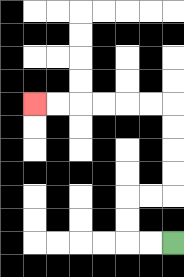{'start': '[7, 10]', 'end': '[1, 4]', 'path_directions': 'L,L,U,U,R,R,U,U,U,U,L,L,L,L,L,L', 'path_coordinates': '[[7, 10], [6, 10], [5, 10], [5, 9], [5, 8], [6, 8], [7, 8], [7, 7], [7, 6], [7, 5], [7, 4], [6, 4], [5, 4], [4, 4], [3, 4], [2, 4], [1, 4]]'}